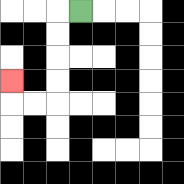{'start': '[3, 0]', 'end': '[0, 3]', 'path_directions': 'L,D,D,D,D,L,L,U', 'path_coordinates': '[[3, 0], [2, 0], [2, 1], [2, 2], [2, 3], [2, 4], [1, 4], [0, 4], [0, 3]]'}